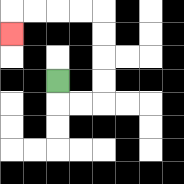{'start': '[2, 3]', 'end': '[0, 1]', 'path_directions': 'D,R,R,U,U,U,U,L,L,L,L,D', 'path_coordinates': '[[2, 3], [2, 4], [3, 4], [4, 4], [4, 3], [4, 2], [4, 1], [4, 0], [3, 0], [2, 0], [1, 0], [0, 0], [0, 1]]'}